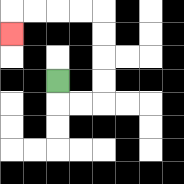{'start': '[2, 3]', 'end': '[0, 1]', 'path_directions': 'D,R,R,U,U,U,U,L,L,L,L,D', 'path_coordinates': '[[2, 3], [2, 4], [3, 4], [4, 4], [4, 3], [4, 2], [4, 1], [4, 0], [3, 0], [2, 0], [1, 0], [0, 0], [0, 1]]'}